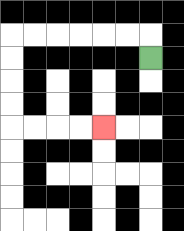{'start': '[6, 2]', 'end': '[4, 5]', 'path_directions': 'U,L,L,L,L,L,L,D,D,D,D,R,R,R,R', 'path_coordinates': '[[6, 2], [6, 1], [5, 1], [4, 1], [3, 1], [2, 1], [1, 1], [0, 1], [0, 2], [0, 3], [0, 4], [0, 5], [1, 5], [2, 5], [3, 5], [4, 5]]'}